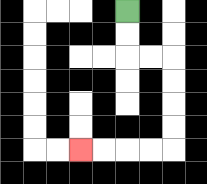{'start': '[5, 0]', 'end': '[3, 6]', 'path_directions': 'D,D,R,R,D,D,D,D,L,L,L,L', 'path_coordinates': '[[5, 0], [5, 1], [5, 2], [6, 2], [7, 2], [7, 3], [7, 4], [7, 5], [7, 6], [6, 6], [5, 6], [4, 6], [3, 6]]'}